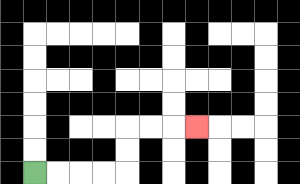{'start': '[1, 7]', 'end': '[8, 5]', 'path_directions': 'R,R,R,R,U,U,R,R,R', 'path_coordinates': '[[1, 7], [2, 7], [3, 7], [4, 7], [5, 7], [5, 6], [5, 5], [6, 5], [7, 5], [8, 5]]'}